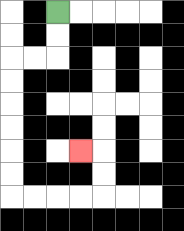{'start': '[2, 0]', 'end': '[3, 6]', 'path_directions': 'D,D,L,L,D,D,D,D,D,D,R,R,R,R,U,U,L', 'path_coordinates': '[[2, 0], [2, 1], [2, 2], [1, 2], [0, 2], [0, 3], [0, 4], [0, 5], [0, 6], [0, 7], [0, 8], [1, 8], [2, 8], [3, 8], [4, 8], [4, 7], [4, 6], [3, 6]]'}